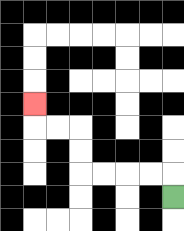{'start': '[7, 8]', 'end': '[1, 4]', 'path_directions': 'U,L,L,L,L,U,U,L,L,U', 'path_coordinates': '[[7, 8], [7, 7], [6, 7], [5, 7], [4, 7], [3, 7], [3, 6], [3, 5], [2, 5], [1, 5], [1, 4]]'}